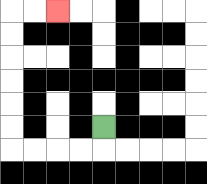{'start': '[4, 5]', 'end': '[2, 0]', 'path_directions': 'D,L,L,L,L,U,U,U,U,U,U,R,R', 'path_coordinates': '[[4, 5], [4, 6], [3, 6], [2, 6], [1, 6], [0, 6], [0, 5], [0, 4], [0, 3], [0, 2], [0, 1], [0, 0], [1, 0], [2, 0]]'}